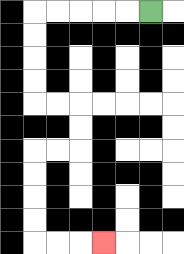{'start': '[6, 0]', 'end': '[4, 10]', 'path_directions': 'L,L,L,L,L,D,D,D,D,R,R,D,D,L,L,D,D,D,D,R,R,R', 'path_coordinates': '[[6, 0], [5, 0], [4, 0], [3, 0], [2, 0], [1, 0], [1, 1], [1, 2], [1, 3], [1, 4], [2, 4], [3, 4], [3, 5], [3, 6], [2, 6], [1, 6], [1, 7], [1, 8], [1, 9], [1, 10], [2, 10], [3, 10], [4, 10]]'}